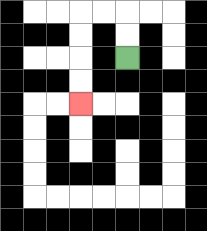{'start': '[5, 2]', 'end': '[3, 4]', 'path_directions': 'U,U,L,L,D,D,D,D', 'path_coordinates': '[[5, 2], [5, 1], [5, 0], [4, 0], [3, 0], [3, 1], [3, 2], [3, 3], [3, 4]]'}